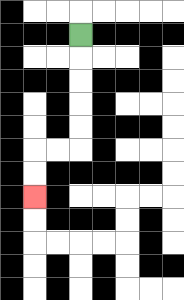{'start': '[3, 1]', 'end': '[1, 8]', 'path_directions': 'D,D,D,D,D,L,L,D,D', 'path_coordinates': '[[3, 1], [3, 2], [3, 3], [3, 4], [3, 5], [3, 6], [2, 6], [1, 6], [1, 7], [1, 8]]'}